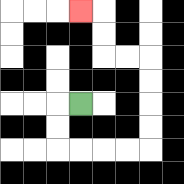{'start': '[3, 4]', 'end': '[3, 0]', 'path_directions': 'L,D,D,R,R,R,R,U,U,U,U,L,L,U,U,L', 'path_coordinates': '[[3, 4], [2, 4], [2, 5], [2, 6], [3, 6], [4, 6], [5, 6], [6, 6], [6, 5], [6, 4], [6, 3], [6, 2], [5, 2], [4, 2], [4, 1], [4, 0], [3, 0]]'}